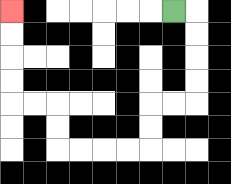{'start': '[7, 0]', 'end': '[0, 0]', 'path_directions': 'R,D,D,D,D,L,L,D,D,L,L,L,L,U,U,L,L,U,U,U,U', 'path_coordinates': '[[7, 0], [8, 0], [8, 1], [8, 2], [8, 3], [8, 4], [7, 4], [6, 4], [6, 5], [6, 6], [5, 6], [4, 6], [3, 6], [2, 6], [2, 5], [2, 4], [1, 4], [0, 4], [0, 3], [0, 2], [0, 1], [0, 0]]'}